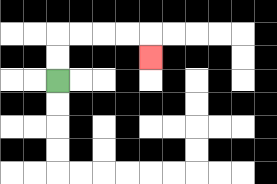{'start': '[2, 3]', 'end': '[6, 2]', 'path_directions': 'U,U,R,R,R,R,D', 'path_coordinates': '[[2, 3], [2, 2], [2, 1], [3, 1], [4, 1], [5, 1], [6, 1], [6, 2]]'}